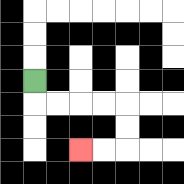{'start': '[1, 3]', 'end': '[3, 6]', 'path_directions': 'D,R,R,R,R,D,D,L,L', 'path_coordinates': '[[1, 3], [1, 4], [2, 4], [3, 4], [4, 4], [5, 4], [5, 5], [5, 6], [4, 6], [3, 6]]'}